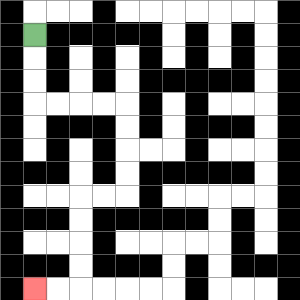{'start': '[1, 1]', 'end': '[1, 12]', 'path_directions': 'D,D,D,R,R,R,R,D,D,D,D,L,L,D,D,D,D,L,L', 'path_coordinates': '[[1, 1], [1, 2], [1, 3], [1, 4], [2, 4], [3, 4], [4, 4], [5, 4], [5, 5], [5, 6], [5, 7], [5, 8], [4, 8], [3, 8], [3, 9], [3, 10], [3, 11], [3, 12], [2, 12], [1, 12]]'}